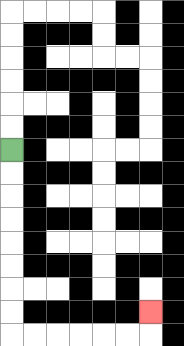{'start': '[0, 6]', 'end': '[6, 13]', 'path_directions': 'D,D,D,D,D,D,D,D,R,R,R,R,R,R,U', 'path_coordinates': '[[0, 6], [0, 7], [0, 8], [0, 9], [0, 10], [0, 11], [0, 12], [0, 13], [0, 14], [1, 14], [2, 14], [3, 14], [4, 14], [5, 14], [6, 14], [6, 13]]'}